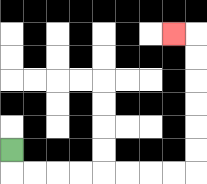{'start': '[0, 6]', 'end': '[7, 1]', 'path_directions': 'D,R,R,R,R,R,R,R,R,U,U,U,U,U,U,L', 'path_coordinates': '[[0, 6], [0, 7], [1, 7], [2, 7], [3, 7], [4, 7], [5, 7], [6, 7], [7, 7], [8, 7], [8, 6], [8, 5], [8, 4], [8, 3], [8, 2], [8, 1], [7, 1]]'}